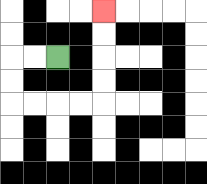{'start': '[2, 2]', 'end': '[4, 0]', 'path_directions': 'L,L,D,D,R,R,R,R,U,U,U,U', 'path_coordinates': '[[2, 2], [1, 2], [0, 2], [0, 3], [0, 4], [1, 4], [2, 4], [3, 4], [4, 4], [4, 3], [4, 2], [4, 1], [4, 0]]'}